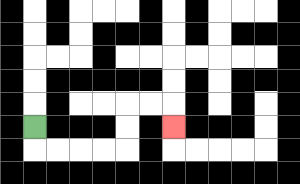{'start': '[1, 5]', 'end': '[7, 5]', 'path_directions': 'D,R,R,R,R,U,U,R,R,D', 'path_coordinates': '[[1, 5], [1, 6], [2, 6], [3, 6], [4, 6], [5, 6], [5, 5], [5, 4], [6, 4], [7, 4], [7, 5]]'}